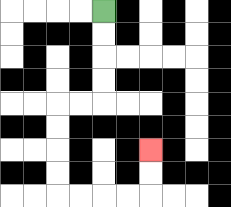{'start': '[4, 0]', 'end': '[6, 6]', 'path_directions': 'D,D,D,D,L,L,D,D,D,D,R,R,R,R,U,U', 'path_coordinates': '[[4, 0], [4, 1], [4, 2], [4, 3], [4, 4], [3, 4], [2, 4], [2, 5], [2, 6], [2, 7], [2, 8], [3, 8], [4, 8], [5, 8], [6, 8], [6, 7], [6, 6]]'}